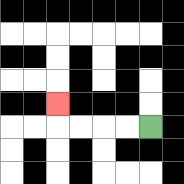{'start': '[6, 5]', 'end': '[2, 4]', 'path_directions': 'L,L,L,L,U', 'path_coordinates': '[[6, 5], [5, 5], [4, 5], [3, 5], [2, 5], [2, 4]]'}